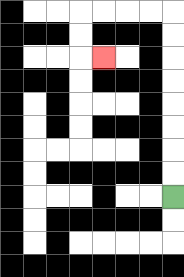{'start': '[7, 8]', 'end': '[4, 2]', 'path_directions': 'U,U,U,U,U,U,U,U,L,L,L,L,D,D,R', 'path_coordinates': '[[7, 8], [7, 7], [7, 6], [7, 5], [7, 4], [7, 3], [7, 2], [7, 1], [7, 0], [6, 0], [5, 0], [4, 0], [3, 0], [3, 1], [3, 2], [4, 2]]'}